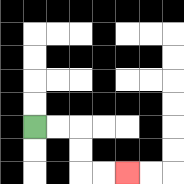{'start': '[1, 5]', 'end': '[5, 7]', 'path_directions': 'R,R,D,D,R,R', 'path_coordinates': '[[1, 5], [2, 5], [3, 5], [3, 6], [3, 7], [4, 7], [5, 7]]'}